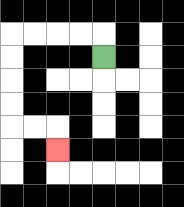{'start': '[4, 2]', 'end': '[2, 6]', 'path_directions': 'U,L,L,L,L,D,D,D,D,R,R,D', 'path_coordinates': '[[4, 2], [4, 1], [3, 1], [2, 1], [1, 1], [0, 1], [0, 2], [0, 3], [0, 4], [0, 5], [1, 5], [2, 5], [2, 6]]'}